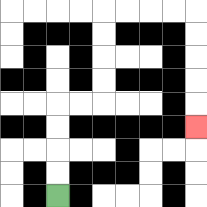{'start': '[2, 8]', 'end': '[8, 5]', 'path_directions': 'U,U,U,U,R,R,U,U,U,U,R,R,R,R,D,D,D,D,D', 'path_coordinates': '[[2, 8], [2, 7], [2, 6], [2, 5], [2, 4], [3, 4], [4, 4], [4, 3], [4, 2], [4, 1], [4, 0], [5, 0], [6, 0], [7, 0], [8, 0], [8, 1], [8, 2], [8, 3], [8, 4], [8, 5]]'}